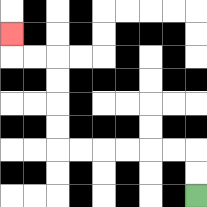{'start': '[8, 8]', 'end': '[0, 1]', 'path_directions': 'U,U,L,L,L,L,L,L,U,U,U,U,L,L,U', 'path_coordinates': '[[8, 8], [8, 7], [8, 6], [7, 6], [6, 6], [5, 6], [4, 6], [3, 6], [2, 6], [2, 5], [2, 4], [2, 3], [2, 2], [1, 2], [0, 2], [0, 1]]'}